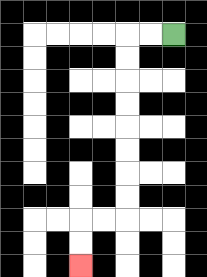{'start': '[7, 1]', 'end': '[3, 11]', 'path_directions': 'L,L,D,D,D,D,D,D,D,D,L,L,D,D', 'path_coordinates': '[[7, 1], [6, 1], [5, 1], [5, 2], [5, 3], [5, 4], [5, 5], [5, 6], [5, 7], [5, 8], [5, 9], [4, 9], [3, 9], [3, 10], [3, 11]]'}